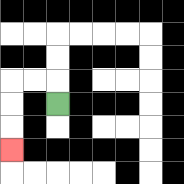{'start': '[2, 4]', 'end': '[0, 6]', 'path_directions': 'U,L,L,D,D,D', 'path_coordinates': '[[2, 4], [2, 3], [1, 3], [0, 3], [0, 4], [0, 5], [0, 6]]'}